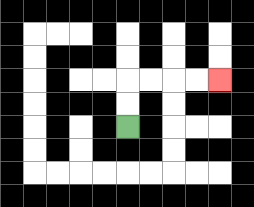{'start': '[5, 5]', 'end': '[9, 3]', 'path_directions': 'U,U,R,R,R,R', 'path_coordinates': '[[5, 5], [5, 4], [5, 3], [6, 3], [7, 3], [8, 3], [9, 3]]'}